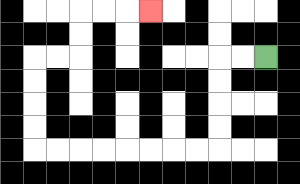{'start': '[11, 2]', 'end': '[6, 0]', 'path_directions': 'L,L,D,D,D,D,L,L,L,L,L,L,L,L,U,U,U,U,R,R,U,U,R,R,R', 'path_coordinates': '[[11, 2], [10, 2], [9, 2], [9, 3], [9, 4], [9, 5], [9, 6], [8, 6], [7, 6], [6, 6], [5, 6], [4, 6], [3, 6], [2, 6], [1, 6], [1, 5], [1, 4], [1, 3], [1, 2], [2, 2], [3, 2], [3, 1], [3, 0], [4, 0], [5, 0], [6, 0]]'}